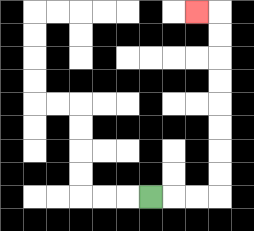{'start': '[6, 8]', 'end': '[8, 0]', 'path_directions': 'R,R,R,U,U,U,U,U,U,U,U,L', 'path_coordinates': '[[6, 8], [7, 8], [8, 8], [9, 8], [9, 7], [9, 6], [9, 5], [9, 4], [9, 3], [9, 2], [9, 1], [9, 0], [8, 0]]'}